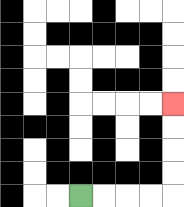{'start': '[3, 8]', 'end': '[7, 4]', 'path_directions': 'R,R,R,R,U,U,U,U', 'path_coordinates': '[[3, 8], [4, 8], [5, 8], [6, 8], [7, 8], [7, 7], [7, 6], [7, 5], [7, 4]]'}